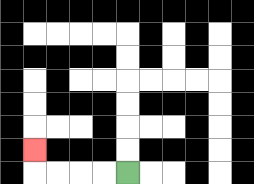{'start': '[5, 7]', 'end': '[1, 6]', 'path_directions': 'L,L,L,L,U', 'path_coordinates': '[[5, 7], [4, 7], [3, 7], [2, 7], [1, 7], [1, 6]]'}